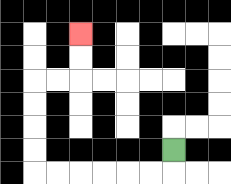{'start': '[7, 6]', 'end': '[3, 1]', 'path_directions': 'D,L,L,L,L,L,L,U,U,U,U,R,R,U,U', 'path_coordinates': '[[7, 6], [7, 7], [6, 7], [5, 7], [4, 7], [3, 7], [2, 7], [1, 7], [1, 6], [1, 5], [1, 4], [1, 3], [2, 3], [3, 3], [3, 2], [3, 1]]'}